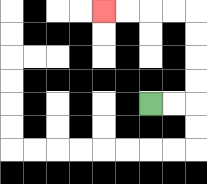{'start': '[6, 4]', 'end': '[4, 0]', 'path_directions': 'R,R,U,U,U,U,L,L,L,L', 'path_coordinates': '[[6, 4], [7, 4], [8, 4], [8, 3], [8, 2], [8, 1], [8, 0], [7, 0], [6, 0], [5, 0], [4, 0]]'}